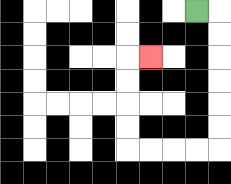{'start': '[8, 0]', 'end': '[6, 2]', 'path_directions': 'R,D,D,D,D,D,D,L,L,L,L,U,U,U,U,R', 'path_coordinates': '[[8, 0], [9, 0], [9, 1], [9, 2], [9, 3], [9, 4], [9, 5], [9, 6], [8, 6], [7, 6], [6, 6], [5, 6], [5, 5], [5, 4], [5, 3], [5, 2], [6, 2]]'}